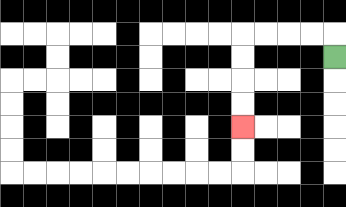{'start': '[14, 2]', 'end': '[10, 5]', 'path_directions': 'U,L,L,L,L,D,D,D,D', 'path_coordinates': '[[14, 2], [14, 1], [13, 1], [12, 1], [11, 1], [10, 1], [10, 2], [10, 3], [10, 4], [10, 5]]'}